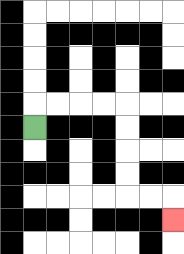{'start': '[1, 5]', 'end': '[7, 9]', 'path_directions': 'U,R,R,R,R,D,D,D,D,R,R,D', 'path_coordinates': '[[1, 5], [1, 4], [2, 4], [3, 4], [4, 4], [5, 4], [5, 5], [5, 6], [5, 7], [5, 8], [6, 8], [7, 8], [7, 9]]'}